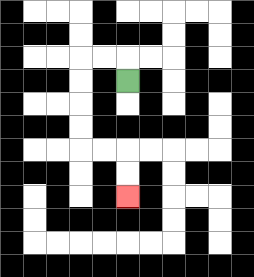{'start': '[5, 3]', 'end': '[5, 8]', 'path_directions': 'U,L,L,D,D,D,D,R,R,D,D', 'path_coordinates': '[[5, 3], [5, 2], [4, 2], [3, 2], [3, 3], [3, 4], [3, 5], [3, 6], [4, 6], [5, 6], [5, 7], [5, 8]]'}